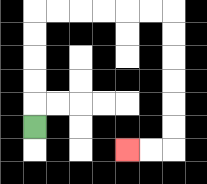{'start': '[1, 5]', 'end': '[5, 6]', 'path_directions': 'U,U,U,U,U,R,R,R,R,R,R,D,D,D,D,D,D,L,L', 'path_coordinates': '[[1, 5], [1, 4], [1, 3], [1, 2], [1, 1], [1, 0], [2, 0], [3, 0], [4, 0], [5, 0], [6, 0], [7, 0], [7, 1], [7, 2], [7, 3], [7, 4], [7, 5], [7, 6], [6, 6], [5, 6]]'}